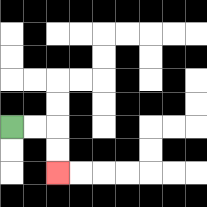{'start': '[0, 5]', 'end': '[2, 7]', 'path_directions': 'R,R,D,D', 'path_coordinates': '[[0, 5], [1, 5], [2, 5], [2, 6], [2, 7]]'}